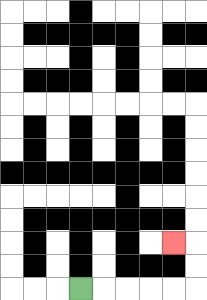{'start': '[3, 12]', 'end': '[7, 10]', 'path_directions': 'R,R,R,R,R,U,U,L', 'path_coordinates': '[[3, 12], [4, 12], [5, 12], [6, 12], [7, 12], [8, 12], [8, 11], [8, 10], [7, 10]]'}